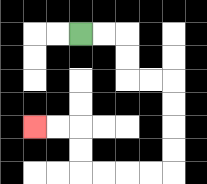{'start': '[3, 1]', 'end': '[1, 5]', 'path_directions': 'R,R,D,D,R,R,D,D,D,D,L,L,L,L,U,U,L,L', 'path_coordinates': '[[3, 1], [4, 1], [5, 1], [5, 2], [5, 3], [6, 3], [7, 3], [7, 4], [7, 5], [7, 6], [7, 7], [6, 7], [5, 7], [4, 7], [3, 7], [3, 6], [3, 5], [2, 5], [1, 5]]'}